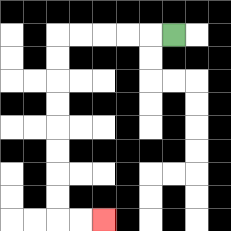{'start': '[7, 1]', 'end': '[4, 9]', 'path_directions': 'L,L,L,L,L,D,D,D,D,D,D,D,D,R,R', 'path_coordinates': '[[7, 1], [6, 1], [5, 1], [4, 1], [3, 1], [2, 1], [2, 2], [2, 3], [2, 4], [2, 5], [2, 6], [2, 7], [2, 8], [2, 9], [3, 9], [4, 9]]'}